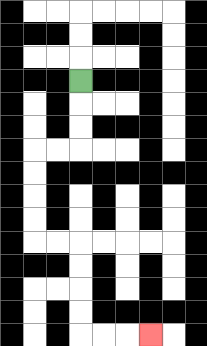{'start': '[3, 3]', 'end': '[6, 14]', 'path_directions': 'D,D,D,L,L,D,D,D,D,R,R,D,D,D,D,R,R,R', 'path_coordinates': '[[3, 3], [3, 4], [3, 5], [3, 6], [2, 6], [1, 6], [1, 7], [1, 8], [1, 9], [1, 10], [2, 10], [3, 10], [3, 11], [3, 12], [3, 13], [3, 14], [4, 14], [5, 14], [6, 14]]'}